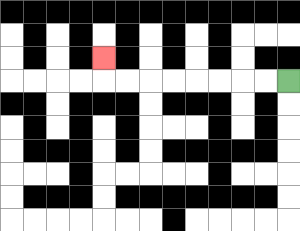{'start': '[12, 3]', 'end': '[4, 2]', 'path_directions': 'L,L,L,L,L,L,L,L,U', 'path_coordinates': '[[12, 3], [11, 3], [10, 3], [9, 3], [8, 3], [7, 3], [6, 3], [5, 3], [4, 3], [4, 2]]'}